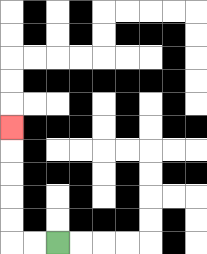{'start': '[2, 10]', 'end': '[0, 5]', 'path_directions': 'L,L,U,U,U,U,U', 'path_coordinates': '[[2, 10], [1, 10], [0, 10], [0, 9], [0, 8], [0, 7], [0, 6], [0, 5]]'}